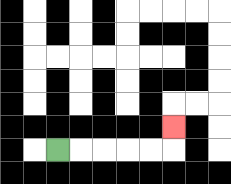{'start': '[2, 6]', 'end': '[7, 5]', 'path_directions': 'R,R,R,R,R,U', 'path_coordinates': '[[2, 6], [3, 6], [4, 6], [5, 6], [6, 6], [7, 6], [7, 5]]'}